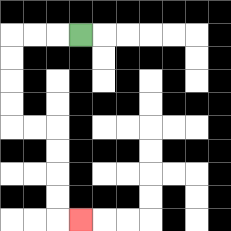{'start': '[3, 1]', 'end': '[3, 9]', 'path_directions': 'L,L,L,D,D,D,D,R,R,D,D,D,D,R', 'path_coordinates': '[[3, 1], [2, 1], [1, 1], [0, 1], [0, 2], [0, 3], [0, 4], [0, 5], [1, 5], [2, 5], [2, 6], [2, 7], [2, 8], [2, 9], [3, 9]]'}